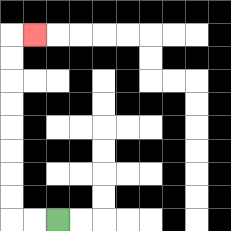{'start': '[2, 9]', 'end': '[1, 1]', 'path_directions': 'L,L,U,U,U,U,U,U,U,U,R', 'path_coordinates': '[[2, 9], [1, 9], [0, 9], [0, 8], [0, 7], [0, 6], [0, 5], [0, 4], [0, 3], [0, 2], [0, 1], [1, 1]]'}